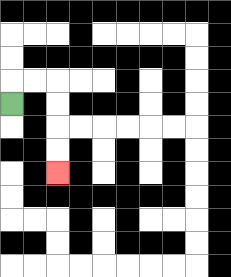{'start': '[0, 4]', 'end': '[2, 7]', 'path_directions': 'U,R,R,D,D,D,D', 'path_coordinates': '[[0, 4], [0, 3], [1, 3], [2, 3], [2, 4], [2, 5], [2, 6], [2, 7]]'}